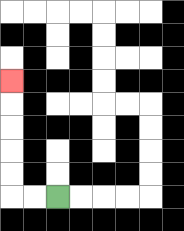{'start': '[2, 8]', 'end': '[0, 3]', 'path_directions': 'L,L,U,U,U,U,U', 'path_coordinates': '[[2, 8], [1, 8], [0, 8], [0, 7], [0, 6], [0, 5], [0, 4], [0, 3]]'}